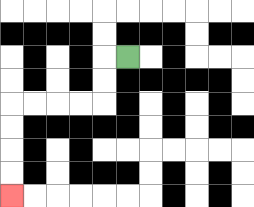{'start': '[5, 2]', 'end': '[0, 8]', 'path_directions': 'L,D,D,L,L,L,L,D,D,D,D', 'path_coordinates': '[[5, 2], [4, 2], [4, 3], [4, 4], [3, 4], [2, 4], [1, 4], [0, 4], [0, 5], [0, 6], [0, 7], [0, 8]]'}